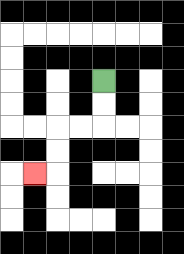{'start': '[4, 3]', 'end': '[1, 7]', 'path_directions': 'D,D,L,L,D,D,L', 'path_coordinates': '[[4, 3], [4, 4], [4, 5], [3, 5], [2, 5], [2, 6], [2, 7], [1, 7]]'}